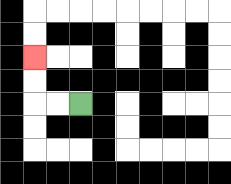{'start': '[3, 4]', 'end': '[1, 2]', 'path_directions': 'L,L,U,U', 'path_coordinates': '[[3, 4], [2, 4], [1, 4], [1, 3], [1, 2]]'}